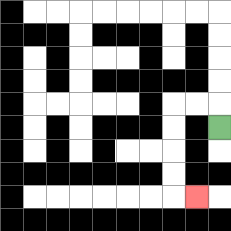{'start': '[9, 5]', 'end': '[8, 8]', 'path_directions': 'U,L,L,D,D,D,D,R', 'path_coordinates': '[[9, 5], [9, 4], [8, 4], [7, 4], [7, 5], [7, 6], [7, 7], [7, 8], [8, 8]]'}